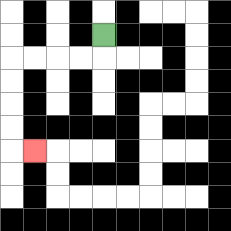{'start': '[4, 1]', 'end': '[1, 6]', 'path_directions': 'D,L,L,L,L,D,D,D,D,R', 'path_coordinates': '[[4, 1], [4, 2], [3, 2], [2, 2], [1, 2], [0, 2], [0, 3], [0, 4], [0, 5], [0, 6], [1, 6]]'}